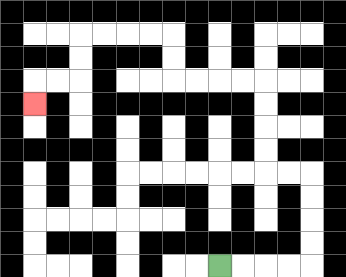{'start': '[9, 11]', 'end': '[1, 4]', 'path_directions': 'R,R,R,R,U,U,U,U,L,L,U,U,U,U,L,L,L,L,U,U,L,L,L,L,D,D,L,L,D', 'path_coordinates': '[[9, 11], [10, 11], [11, 11], [12, 11], [13, 11], [13, 10], [13, 9], [13, 8], [13, 7], [12, 7], [11, 7], [11, 6], [11, 5], [11, 4], [11, 3], [10, 3], [9, 3], [8, 3], [7, 3], [7, 2], [7, 1], [6, 1], [5, 1], [4, 1], [3, 1], [3, 2], [3, 3], [2, 3], [1, 3], [1, 4]]'}